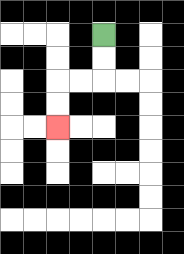{'start': '[4, 1]', 'end': '[2, 5]', 'path_directions': 'D,D,L,L,D,D', 'path_coordinates': '[[4, 1], [4, 2], [4, 3], [3, 3], [2, 3], [2, 4], [2, 5]]'}